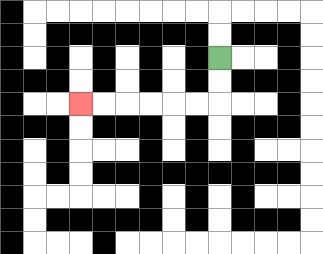{'start': '[9, 2]', 'end': '[3, 4]', 'path_directions': 'D,D,L,L,L,L,L,L', 'path_coordinates': '[[9, 2], [9, 3], [9, 4], [8, 4], [7, 4], [6, 4], [5, 4], [4, 4], [3, 4]]'}